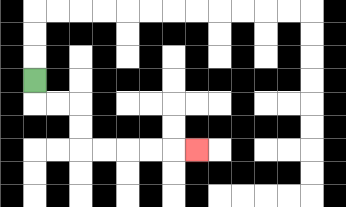{'start': '[1, 3]', 'end': '[8, 6]', 'path_directions': 'D,R,R,D,D,R,R,R,R,R', 'path_coordinates': '[[1, 3], [1, 4], [2, 4], [3, 4], [3, 5], [3, 6], [4, 6], [5, 6], [6, 6], [7, 6], [8, 6]]'}